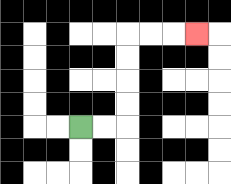{'start': '[3, 5]', 'end': '[8, 1]', 'path_directions': 'R,R,U,U,U,U,R,R,R', 'path_coordinates': '[[3, 5], [4, 5], [5, 5], [5, 4], [5, 3], [5, 2], [5, 1], [6, 1], [7, 1], [8, 1]]'}